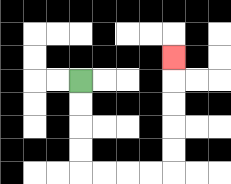{'start': '[3, 3]', 'end': '[7, 2]', 'path_directions': 'D,D,D,D,R,R,R,R,U,U,U,U,U', 'path_coordinates': '[[3, 3], [3, 4], [3, 5], [3, 6], [3, 7], [4, 7], [5, 7], [6, 7], [7, 7], [7, 6], [7, 5], [7, 4], [7, 3], [7, 2]]'}